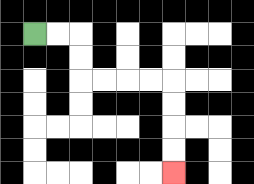{'start': '[1, 1]', 'end': '[7, 7]', 'path_directions': 'R,R,D,D,R,R,R,R,D,D,D,D', 'path_coordinates': '[[1, 1], [2, 1], [3, 1], [3, 2], [3, 3], [4, 3], [5, 3], [6, 3], [7, 3], [7, 4], [7, 5], [7, 6], [7, 7]]'}